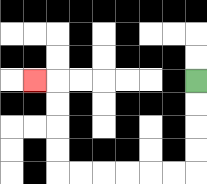{'start': '[8, 3]', 'end': '[1, 3]', 'path_directions': 'D,D,D,D,L,L,L,L,L,L,U,U,U,U,L', 'path_coordinates': '[[8, 3], [8, 4], [8, 5], [8, 6], [8, 7], [7, 7], [6, 7], [5, 7], [4, 7], [3, 7], [2, 7], [2, 6], [2, 5], [2, 4], [2, 3], [1, 3]]'}